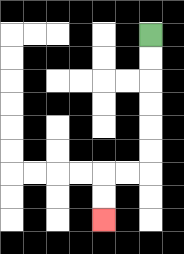{'start': '[6, 1]', 'end': '[4, 9]', 'path_directions': 'D,D,D,D,D,D,L,L,D,D', 'path_coordinates': '[[6, 1], [6, 2], [6, 3], [6, 4], [6, 5], [6, 6], [6, 7], [5, 7], [4, 7], [4, 8], [4, 9]]'}